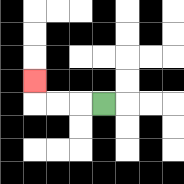{'start': '[4, 4]', 'end': '[1, 3]', 'path_directions': 'L,L,L,U', 'path_coordinates': '[[4, 4], [3, 4], [2, 4], [1, 4], [1, 3]]'}